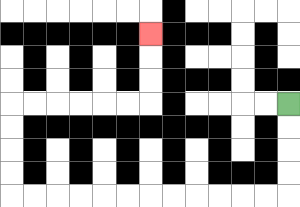{'start': '[12, 4]', 'end': '[6, 1]', 'path_directions': 'D,D,D,D,L,L,L,L,L,L,L,L,L,L,L,L,U,U,U,U,R,R,R,R,R,R,U,U,U', 'path_coordinates': '[[12, 4], [12, 5], [12, 6], [12, 7], [12, 8], [11, 8], [10, 8], [9, 8], [8, 8], [7, 8], [6, 8], [5, 8], [4, 8], [3, 8], [2, 8], [1, 8], [0, 8], [0, 7], [0, 6], [0, 5], [0, 4], [1, 4], [2, 4], [3, 4], [4, 4], [5, 4], [6, 4], [6, 3], [6, 2], [6, 1]]'}